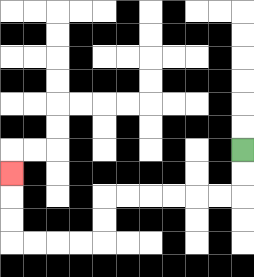{'start': '[10, 6]', 'end': '[0, 7]', 'path_directions': 'D,D,L,L,L,L,L,L,D,D,L,L,L,L,U,U,U', 'path_coordinates': '[[10, 6], [10, 7], [10, 8], [9, 8], [8, 8], [7, 8], [6, 8], [5, 8], [4, 8], [4, 9], [4, 10], [3, 10], [2, 10], [1, 10], [0, 10], [0, 9], [0, 8], [0, 7]]'}